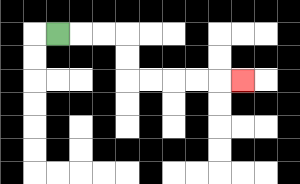{'start': '[2, 1]', 'end': '[10, 3]', 'path_directions': 'R,R,R,D,D,R,R,R,R,R', 'path_coordinates': '[[2, 1], [3, 1], [4, 1], [5, 1], [5, 2], [5, 3], [6, 3], [7, 3], [8, 3], [9, 3], [10, 3]]'}